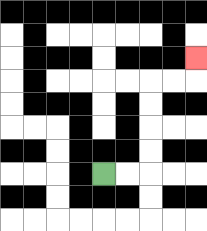{'start': '[4, 7]', 'end': '[8, 2]', 'path_directions': 'R,R,U,U,U,U,R,R,U', 'path_coordinates': '[[4, 7], [5, 7], [6, 7], [6, 6], [6, 5], [6, 4], [6, 3], [7, 3], [8, 3], [8, 2]]'}